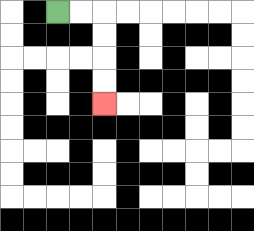{'start': '[2, 0]', 'end': '[4, 4]', 'path_directions': 'R,R,D,D,D,D', 'path_coordinates': '[[2, 0], [3, 0], [4, 0], [4, 1], [4, 2], [4, 3], [4, 4]]'}